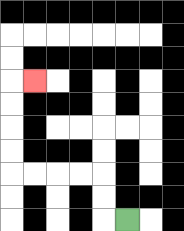{'start': '[5, 9]', 'end': '[1, 3]', 'path_directions': 'L,U,U,L,L,L,L,U,U,U,U,R', 'path_coordinates': '[[5, 9], [4, 9], [4, 8], [4, 7], [3, 7], [2, 7], [1, 7], [0, 7], [0, 6], [0, 5], [0, 4], [0, 3], [1, 3]]'}